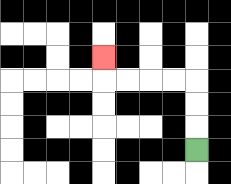{'start': '[8, 6]', 'end': '[4, 2]', 'path_directions': 'U,U,U,L,L,L,L,U', 'path_coordinates': '[[8, 6], [8, 5], [8, 4], [8, 3], [7, 3], [6, 3], [5, 3], [4, 3], [4, 2]]'}